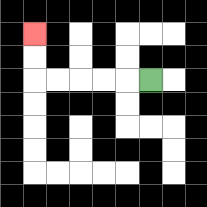{'start': '[6, 3]', 'end': '[1, 1]', 'path_directions': 'L,L,L,L,L,U,U', 'path_coordinates': '[[6, 3], [5, 3], [4, 3], [3, 3], [2, 3], [1, 3], [1, 2], [1, 1]]'}